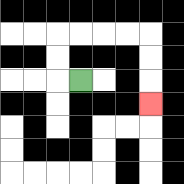{'start': '[3, 3]', 'end': '[6, 4]', 'path_directions': 'L,U,U,R,R,R,R,D,D,D', 'path_coordinates': '[[3, 3], [2, 3], [2, 2], [2, 1], [3, 1], [4, 1], [5, 1], [6, 1], [6, 2], [6, 3], [6, 4]]'}